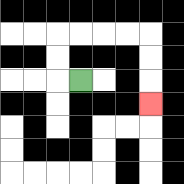{'start': '[3, 3]', 'end': '[6, 4]', 'path_directions': 'L,U,U,R,R,R,R,D,D,D', 'path_coordinates': '[[3, 3], [2, 3], [2, 2], [2, 1], [3, 1], [4, 1], [5, 1], [6, 1], [6, 2], [6, 3], [6, 4]]'}